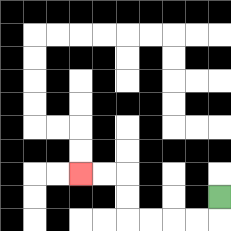{'start': '[9, 8]', 'end': '[3, 7]', 'path_directions': 'D,L,L,L,L,U,U,L,L', 'path_coordinates': '[[9, 8], [9, 9], [8, 9], [7, 9], [6, 9], [5, 9], [5, 8], [5, 7], [4, 7], [3, 7]]'}